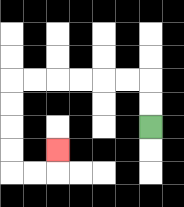{'start': '[6, 5]', 'end': '[2, 6]', 'path_directions': 'U,U,L,L,L,L,L,L,D,D,D,D,R,R,U', 'path_coordinates': '[[6, 5], [6, 4], [6, 3], [5, 3], [4, 3], [3, 3], [2, 3], [1, 3], [0, 3], [0, 4], [0, 5], [0, 6], [0, 7], [1, 7], [2, 7], [2, 6]]'}